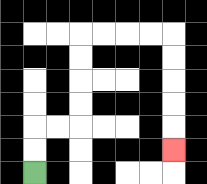{'start': '[1, 7]', 'end': '[7, 6]', 'path_directions': 'U,U,R,R,U,U,U,U,R,R,R,R,D,D,D,D,D', 'path_coordinates': '[[1, 7], [1, 6], [1, 5], [2, 5], [3, 5], [3, 4], [3, 3], [3, 2], [3, 1], [4, 1], [5, 1], [6, 1], [7, 1], [7, 2], [7, 3], [7, 4], [7, 5], [7, 6]]'}